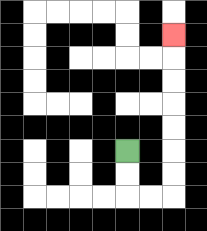{'start': '[5, 6]', 'end': '[7, 1]', 'path_directions': 'D,D,R,R,U,U,U,U,U,U,U', 'path_coordinates': '[[5, 6], [5, 7], [5, 8], [6, 8], [7, 8], [7, 7], [7, 6], [7, 5], [7, 4], [7, 3], [7, 2], [7, 1]]'}